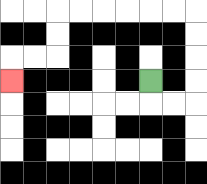{'start': '[6, 3]', 'end': '[0, 3]', 'path_directions': 'D,R,R,U,U,U,U,L,L,L,L,L,L,D,D,L,L,D', 'path_coordinates': '[[6, 3], [6, 4], [7, 4], [8, 4], [8, 3], [8, 2], [8, 1], [8, 0], [7, 0], [6, 0], [5, 0], [4, 0], [3, 0], [2, 0], [2, 1], [2, 2], [1, 2], [0, 2], [0, 3]]'}